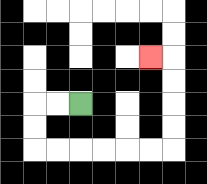{'start': '[3, 4]', 'end': '[6, 2]', 'path_directions': 'L,L,D,D,R,R,R,R,R,R,U,U,U,U,L', 'path_coordinates': '[[3, 4], [2, 4], [1, 4], [1, 5], [1, 6], [2, 6], [3, 6], [4, 6], [5, 6], [6, 6], [7, 6], [7, 5], [7, 4], [7, 3], [7, 2], [6, 2]]'}